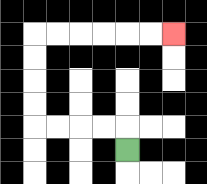{'start': '[5, 6]', 'end': '[7, 1]', 'path_directions': 'U,L,L,L,L,U,U,U,U,R,R,R,R,R,R', 'path_coordinates': '[[5, 6], [5, 5], [4, 5], [3, 5], [2, 5], [1, 5], [1, 4], [1, 3], [1, 2], [1, 1], [2, 1], [3, 1], [4, 1], [5, 1], [6, 1], [7, 1]]'}